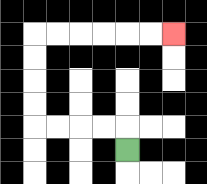{'start': '[5, 6]', 'end': '[7, 1]', 'path_directions': 'U,L,L,L,L,U,U,U,U,R,R,R,R,R,R', 'path_coordinates': '[[5, 6], [5, 5], [4, 5], [3, 5], [2, 5], [1, 5], [1, 4], [1, 3], [1, 2], [1, 1], [2, 1], [3, 1], [4, 1], [5, 1], [6, 1], [7, 1]]'}